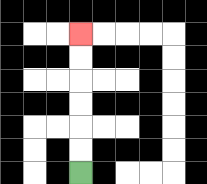{'start': '[3, 7]', 'end': '[3, 1]', 'path_directions': 'U,U,U,U,U,U', 'path_coordinates': '[[3, 7], [3, 6], [3, 5], [3, 4], [3, 3], [3, 2], [3, 1]]'}